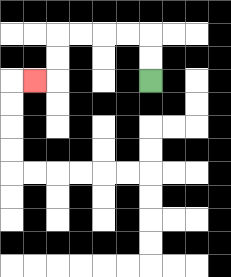{'start': '[6, 3]', 'end': '[1, 3]', 'path_directions': 'U,U,L,L,L,L,D,D,L', 'path_coordinates': '[[6, 3], [6, 2], [6, 1], [5, 1], [4, 1], [3, 1], [2, 1], [2, 2], [2, 3], [1, 3]]'}